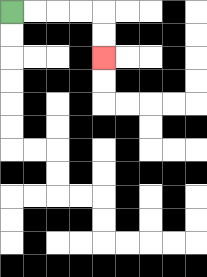{'start': '[0, 0]', 'end': '[4, 2]', 'path_directions': 'R,R,R,R,D,D', 'path_coordinates': '[[0, 0], [1, 0], [2, 0], [3, 0], [4, 0], [4, 1], [4, 2]]'}